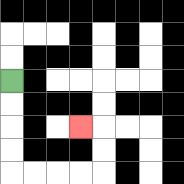{'start': '[0, 3]', 'end': '[3, 5]', 'path_directions': 'D,D,D,D,R,R,R,R,U,U,L', 'path_coordinates': '[[0, 3], [0, 4], [0, 5], [0, 6], [0, 7], [1, 7], [2, 7], [3, 7], [4, 7], [4, 6], [4, 5], [3, 5]]'}